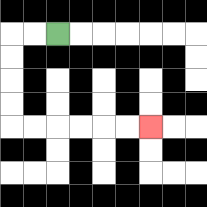{'start': '[2, 1]', 'end': '[6, 5]', 'path_directions': 'L,L,D,D,D,D,R,R,R,R,R,R', 'path_coordinates': '[[2, 1], [1, 1], [0, 1], [0, 2], [0, 3], [0, 4], [0, 5], [1, 5], [2, 5], [3, 5], [4, 5], [5, 5], [6, 5]]'}